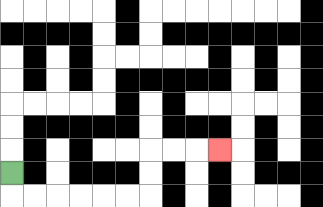{'start': '[0, 7]', 'end': '[9, 6]', 'path_directions': 'D,R,R,R,R,R,R,U,U,R,R,R', 'path_coordinates': '[[0, 7], [0, 8], [1, 8], [2, 8], [3, 8], [4, 8], [5, 8], [6, 8], [6, 7], [6, 6], [7, 6], [8, 6], [9, 6]]'}